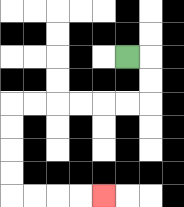{'start': '[5, 2]', 'end': '[4, 8]', 'path_directions': 'R,D,D,L,L,L,L,L,L,D,D,D,D,R,R,R,R', 'path_coordinates': '[[5, 2], [6, 2], [6, 3], [6, 4], [5, 4], [4, 4], [3, 4], [2, 4], [1, 4], [0, 4], [0, 5], [0, 6], [0, 7], [0, 8], [1, 8], [2, 8], [3, 8], [4, 8]]'}